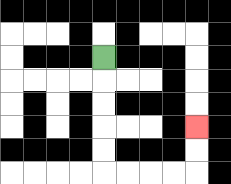{'start': '[4, 2]', 'end': '[8, 5]', 'path_directions': 'D,D,D,D,D,R,R,R,R,U,U', 'path_coordinates': '[[4, 2], [4, 3], [4, 4], [4, 5], [4, 6], [4, 7], [5, 7], [6, 7], [7, 7], [8, 7], [8, 6], [8, 5]]'}